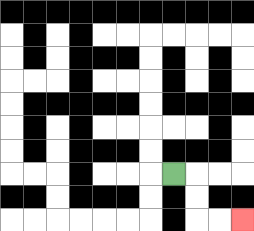{'start': '[7, 7]', 'end': '[10, 9]', 'path_directions': 'R,D,D,R,R', 'path_coordinates': '[[7, 7], [8, 7], [8, 8], [8, 9], [9, 9], [10, 9]]'}